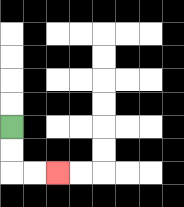{'start': '[0, 5]', 'end': '[2, 7]', 'path_directions': 'D,D,R,R', 'path_coordinates': '[[0, 5], [0, 6], [0, 7], [1, 7], [2, 7]]'}